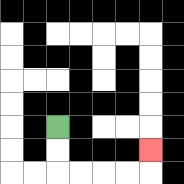{'start': '[2, 5]', 'end': '[6, 6]', 'path_directions': 'D,D,R,R,R,R,U', 'path_coordinates': '[[2, 5], [2, 6], [2, 7], [3, 7], [4, 7], [5, 7], [6, 7], [6, 6]]'}